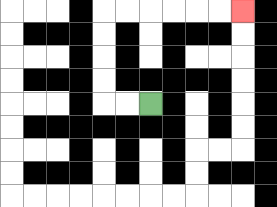{'start': '[6, 4]', 'end': '[10, 0]', 'path_directions': 'L,L,U,U,U,U,R,R,R,R,R,R', 'path_coordinates': '[[6, 4], [5, 4], [4, 4], [4, 3], [4, 2], [4, 1], [4, 0], [5, 0], [6, 0], [7, 0], [8, 0], [9, 0], [10, 0]]'}